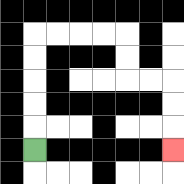{'start': '[1, 6]', 'end': '[7, 6]', 'path_directions': 'U,U,U,U,U,R,R,R,R,D,D,R,R,D,D,D', 'path_coordinates': '[[1, 6], [1, 5], [1, 4], [1, 3], [1, 2], [1, 1], [2, 1], [3, 1], [4, 1], [5, 1], [5, 2], [5, 3], [6, 3], [7, 3], [7, 4], [7, 5], [7, 6]]'}